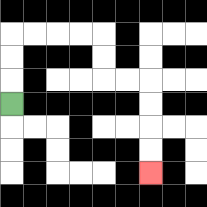{'start': '[0, 4]', 'end': '[6, 7]', 'path_directions': 'U,U,U,R,R,R,R,D,D,R,R,D,D,D,D', 'path_coordinates': '[[0, 4], [0, 3], [0, 2], [0, 1], [1, 1], [2, 1], [3, 1], [4, 1], [4, 2], [4, 3], [5, 3], [6, 3], [6, 4], [6, 5], [6, 6], [6, 7]]'}